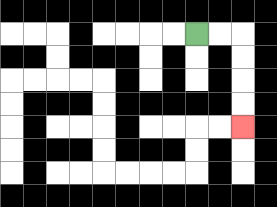{'start': '[8, 1]', 'end': '[10, 5]', 'path_directions': 'R,R,D,D,D,D', 'path_coordinates': '[[8, 1], [9, 1], [10, 1], [10, 2], [10, 3], [10, 4], [10, 5]]'}